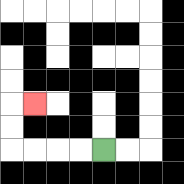{'start': '[4, 6]', 'end': '[1, 4]', 'path_directions': 'L,L,L,L,U,U,R', 'path_coordinates': '[[4, 6], [3, 6], [2, 6], [1, 6], [0, 6], [0, 5], [0, 4], [1, 4]]'}